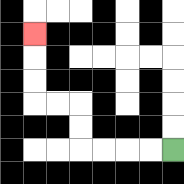{'start': '[7, 6]', 'end': '[1, 1]', 'path_directions': 'L,L,L,L,U,U,L,L,U,U,U', 'path_coordinates': '[[7, 6], [6, 6], [5, 6], [4, 6], [3, 6], [3, 5], [3, 4], [2, 4], [1, 4], [1, 3], [1, 2], [1, 1]]'}